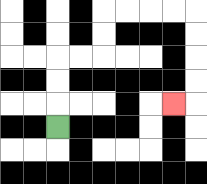{'start': '[2, 5]', 'end': '[7, 4]', 'path_directions': 'U,U,U,R,R,U,U,R,R,R,R,D,D,D,D,L', 'path_coordinates': '[[2, 5], [2, 4], [2, 3], [2, 2], [3, 2], [4, 2], [4, 1], [4, 0], [5, 0], [6, 0], [7, 0], [8, 0], [8, 1], [8, 2], [8, 3], [8, 4], [7, 4]]'}